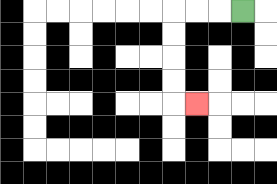{'start': '[10, 0]', 'end': '[8, 4]', 'path_directions': 'L,L,L,D,D,D,D,R', 'path_coordinates': '[[10, 0], [9, 0], [8, 0], [7, 0], [7, 1], [7, 2], [7, 3], [7, 4], [8, 4]]'}